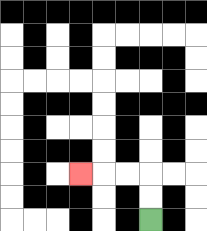{'start': '[6, 9]', 'end': '[3, 7]', 'path_directions': 'U,U,L,L,L', 'path_coordinates': '[[6, 9], [6, 8], [6, 7], [5, 7], [4, 7], [3, 7]]'}